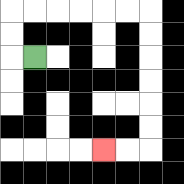{'start': '[1, 2]', 'end': '[4, 6]', 'path_directions': 'L,U,U,R,R,R,R,R,R,D,D,D,D,D,D,L,L', 'path_coordinates': '[[1, 2], [0, 2], [0, 1], [0, 0], [1, 0], [2, 0], [3, 0], [4, 0], [5, 0], [6, 0], [6, 1], [6, 2], [6, 3], [6, 4], [6, 5], [6, 6], [5, 6], [4, 6]]'}